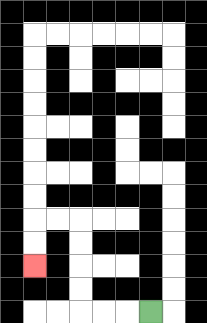{'start': '[6, 13]', 'end': '[1, 11]', 'path_directions': 'L,L,L,U,U,U,U,L,L,D,D', 'path_coordinates': '[[6, 13], [5, 13], [4, 13], [3, 13], [3, 12], [3, 11], [3, 10], [3, 9], [2, 9], [1, 9], [1, 10], [1, 11]]'}